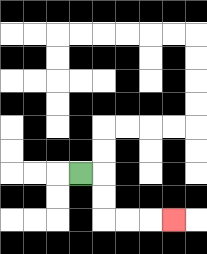{'start': '[3, 7]', 'end': '[7, 9]', 'path_directions': 'R,D,D,R,R,R', 'path_coordinates': '[[3, 7], [4, 7], [4, 8], [4, 9], [5, 9], [6, 9], [7, 9]]'}